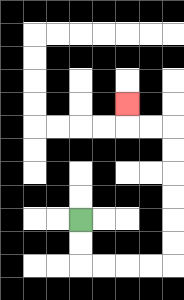{'start': '[3, 9]', 'end': '[5, 4]', 'path_directions': 'D,D,R,R,R,R,U,U,U,U,U,U,L,L,U', 'path_coordinates': '[[3, 9], [3, 10], [3, 11], [4, 11], [5, 11], [6, 11], [7, 11], [7, 10], [7, 9], [7, 8], [7, 7], [7, 6], [7, 5], [6, 5], [5, 5], [5, 4]]'}